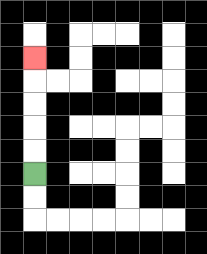{'start': '[1, 7]', 'end': '[1, 2]', 'path_directions': 'U,U,U,U,U', 'path_coordinates': '[[1, 7], [1, 6], [1, 5], [1, 4], [1, 3], [1, 2]]'}